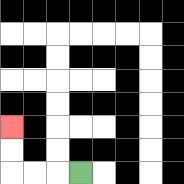{'start': '[3, 7]', 'end': '[0, 5]', 'path_directions': 'L,L,L,U,U', 'path_coordinates': '[[3, 7], [2, 7], [1, 7], [0, 7], [0, 6], [0, 5]]'}